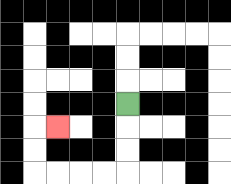{'start': '[5, 4]', 'end': '[2, 5]', 'path_directions': 'D,D,D,L,L,L,L,U,U,R', 'path_coordinates': '[[5, 4], [5, 5], [5, 6], [5, 7], [4, 7], [3, 7], [2, 7], [1, 7], [1, 6], [1, 5], [2, 5]]'}